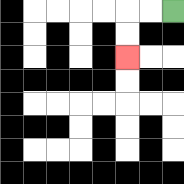{'start': '[7, 0]', 'end': '[5, 2]', 'path_directions': 'L,L,D,D', 'path_coordinates': '[[7, 0], [6, 0], [5, 0], [5, 1], [5, 2]]'}